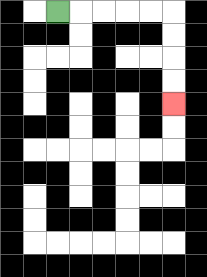{'start': '[2, 0]', 'end': '[7, 4]', 'path_directions': 'R,R,R,R,R,D,D,D,D', 'path_coordinates': '[[2, 0], [3, 0], [4, 0], [5, 0], [6, 0], [7, 0], [7, 1], [7, 2], [7, 3], [7, 4]]'}